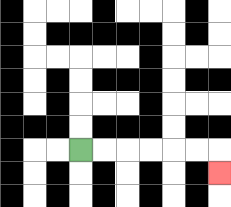{'start': '[3, 6]', 'end': '[9, 7]', 'path_directions': 'R,R,R,R,R,R,D', 'path_coordinates': '[[3, 6], [4, 6], [5, 6], [6, 6], [7, 6], [8, 6], [9, 6], [9, 7]]'}